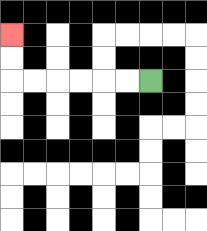{'start': '[6, 3]', 'end': '[0, 1]', 'path_directions': 'L,L,L,L,L,L,U,U', 'path_coordinates': '[[6, 3], [5, 3], [4, 3], [3, 3], [2, 3], [1, 3], [0, 3], [0, 2], [0, 1]]'}